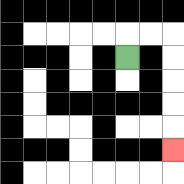{'start': '[5, 2]', 'end': '[7, 6]', 'path_directions': 'U,R,R,D,D,D,D,D', 'path_coordinates': '[[5, 2], [5, 1], [6, 1], [7, 1], [7, 2], [7, 3], [7, 4], [7, 5], [7, 6]]'}